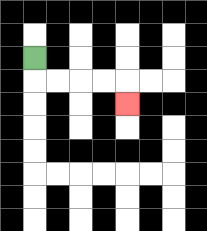{'start': '[1, 2]', 'end': '[5, 4]', 'path_directions': 'D,R,R,R,R,D', 'path_coordinates': '[[1, 2], [1, 3], [2, 3], [3, 3], [4, 3], [5, 3], [5, 4]]'}